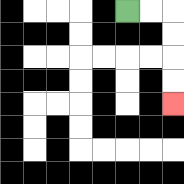{'start': '[5, 0]', 'end': '[7, 4]', 'path_directions': 'R,R,D,D,D,D', 'path_coordinates': '[[5, 0], [6, 0], [7, 0], [7, 1], [7, 2], [7, 3], [7, 4]]'}